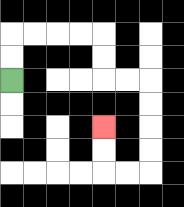{'start': '[0, 3]', 'end': '[4, 5]', 'path_directions': 'U,U,R,R,R,R,D,D,R,R,D,D,D,D,L,L,U,U', 'path_coordinates': '[[0, 3], [0, 2], [0, 1], [1, 1], [2, 1], [3, 1], [4, 1], [4, 2], [4, 3], [5, 3], [6, 3], [6, 4], [6, 5], [6, 6], [6, 7], [5, 7], [4, 7], [4, 6], [4, 5]]'}